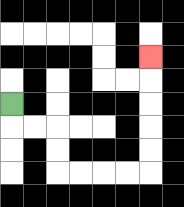{'start': '[0, 4]', 'end': '[6, 2]', 'path_directions': 'D,R,R,D,D,R,R,R,R,U,U,U,U,U', 'path_coordinates': '[[0, 4], [0, 5], [1, 5], [2, 5], [2, 6], [2, 7], [3, 7], [4, 7], [5, 7], [6, 7], [6, 6], [6, 5], [6, 4], [6, 3], [6, 2]]'}